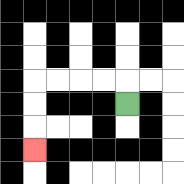{'start': '[5, 4]', 'end': '[1, 6]', 'path_directions': 'U,L,L,L,L,D,D,D', 'path_coordinates': '[[5, 4], [5, 3], [4, 3], [3, 3], [2, 3], [1, 3], [1, 4], [1, 5], [1, 6]]'}